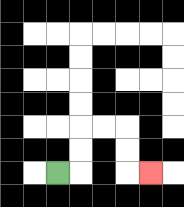{'start': '[2, 7]', 'end': '[6, 7]', 'path_directions': 'R,U,U,R,R,D,D,R', 'path_coordinates': '[[2, 7], [3, 7], [3, 6], [3, 5], [4, 5], [5, 5], [5, 6], [5, 7], [6, 7]]'}